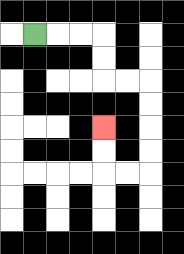{'start': '[1, 1]', 'end': '[4, 5]', 'path_directions': 'R,R,R,D,D,R,R,D,D,D,D,L,L,U,U', 'path_coordinates': '[[1, 1], [2, 1], [3, 1], [4, 1], [4, 2], [4, 3], [5, 3], [6, 3], [6, 4], [6, 5], [6, 6], [6, 7], [5, 7], [4, 7], [4, 6], [4, 5]]'}